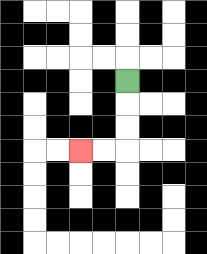{'start': '[5, 3]', 'end': '[3, 6]', 'path_directions': 'D,D,D,L,L', 'path_coordinates': '[[5, 3], [5, 4], [5, 5], [5, 6], [4, 6], [3, 6]]'}